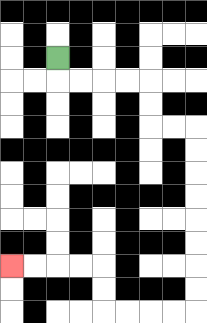{'start': '[2, 2]', 'end': '[0, 11]', 'path_directions': 'D,R,R,R,R,D,D,R,R,D,D,D,D,D,D,D,D,L,L,L,L,U,U,L,L,L,L', 'path_coordinates': '[[2, 2], [2, 3], [3, 3], [4, 3], [5, 3], [6, 3], [6, 4], [6, 5], [7, 5], [8, 5], [8, 6], [8, 7], [8, 8], [8, 9], [8, 10], [8, 11], [8, 12], [8, 13], [7, 13], [6, 13], [5, 13], [4, 13], [4, 12], [4, 11], [3, 11], [2, 11], [1, 11], [0, 11]]'}